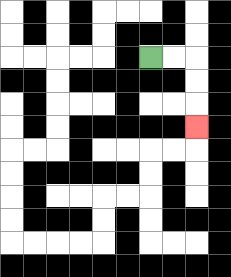{'start': '[6, 2]', 'end': '[8, 5]', 'path_directions': 'R,R,D,D,D', 'path_coordinates': '[[6, 2], [7, 2], [8, 2], [8, 3], [8, 4], [8, 5]]'}